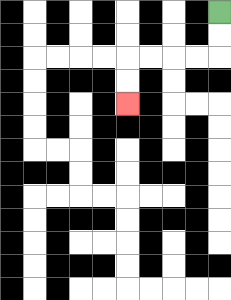{'start': '[9, 0]', 'end': '[5, 4]', 'path_directions': 'D,D,L,L,L,L,D,D', 'path_coordinates': '[[9, 0], [9, 1], [9, 2], [8, 2], [7, 2], [6, 2], [5, 2], [5, 3], [5, 4]]'}